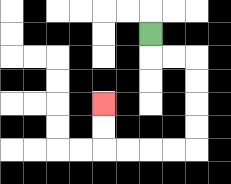{'start': '[6, 1]', 'end': '[4, 4]', 'path_directions': 'D,R,R,D,D,D,D,L,L,L,L,U,U', 'path_coordinates': '[[6, 1], [6, 2], [7, 2], [8, 2], [8, 3], [8, 4], [8, 5], [8, 6], [7, 6], [6, 6], [5, 6], [4, 6], [4, 5], [4, 4]]'}